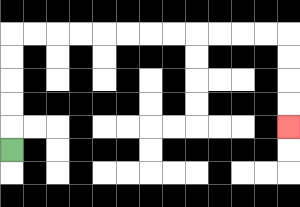{'start': '[0, 6]', 'end': '[12, 5]', 'path_directions': 'U,U,U,U,U,R,R,R,R,R,R,R,R,R,R,R,R,D,D,D,D', 'path_coordinates': '[[0, 6], [0, 5], [0, 4], [0, 3], [0, 2], [0, 1], [1, 1], [2, 1], [3, 1], [4, 1], [5, 1], [6, 1], [7, 1], [8, 1], [9, 1], [10, 1], [11, 1], [12, 1], [12, 2], [12, 3], [12, 4], [12, 5]]'}